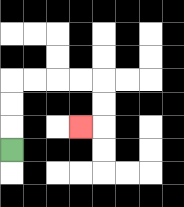{'start': '[0, 6]', 'end': '[3, 5]', 'path_directions': 'U,U,U,R,R,R,R,D,D,L', 'path_coordinates': '[[0, 6], [0, 5], [0, 4], [0, 3], [1, 3], [2, 3], [3, 3], [4, 3], [4, 4], [4, 5], [3, 5]]'}